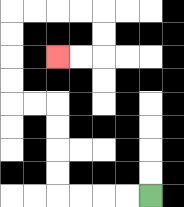{'start': '[6, 8]', 'end': '[2, 2]', 'path_directions': 'L,L,L,L,U,U,U,U,L,L,U,U,U,U,R,R,R,R,D,D,L,L', 'path_coordinates': '[[6, 8], [5, 8], [4, 8], [3, 8], [2, 8], [2, 7], [2, 6], [2, 5], [2, 4], [1, 4], [0, 4], [0, 3], [0, 2], [0, 1], [0, 0], [1, 0], [2, 0], [3, 0], [4, 0], [4, 1], [4, 2], [3, 2], [2, 2]]'}